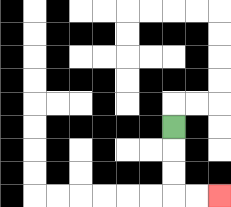{'start': '[7, 5]', 'end': '[9, 8]', 'path_directions': 'D,D,D,R,R', 'path_coordinates': '[[7, 5], [7, 6], [7, 7], [7, 8], [8, 8], [9, 8]]'}